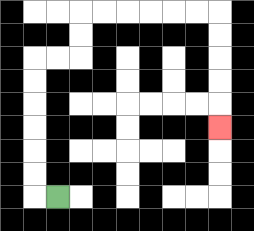{'start': '[2, 8]', 'end': '[9, 5]', 'path_directions': 'L,U,U,U,U,U,U,R,R,U,U,R,R,R,R,R,R,D,D,D,D,D', 'path_coordinates': '[[2, 8], [1, 8], [1, 7], [1, 6], [1, 5], [1, 4], [1, 3], [1, 2], [2, 2], [3, 2], [3, 1], [3, 0], [4, 0], [5, 0], [6, 0], [7, 0], [8, 0], [9, 0], [9, 1], [9, 2], [9, 3], [9, 4], [9, 5]]'}